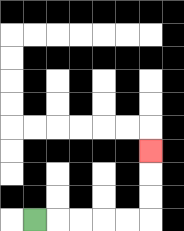{'start': '[1, 9]', 'end': '[6, 6]', 'path_directions': 'R,R,R,R,R,U,U,U', 'path_coordinates': '[[1, 9], [2, 9], [3, 9], [4, 9], [5, 9], [6, 9], [6, 8], [6, 7], [6, 6]]'}